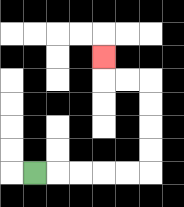{'start': '[1, 7]', 'end': '[4, 2]', 'path_directions': 'R,R,R,R,R,U,U,U,U,L,L,U', 'path_coordinates': '[[1, 7], [2, 7], [3, 7], [4, 7], [5, 7], [6, 7], [6, 6], [6, 5], [6, 4], [6, 3], [5, 3], [4, 3], [4, 2]]'}